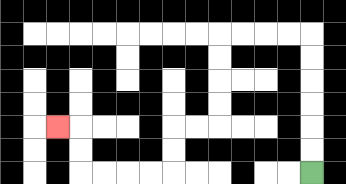{'start': '[13, 7]', 'end': '[2, 5]', 'path_directions': 'U,U,U,U,U,U,L,L,L,L,D,D,D,D,L,L,D,D,L,L,L,L,U,U,L', 'path_coordinates': '[[13, 7], [13, 6], [13, 5], [13, 4], [13, 3], [13, 2], [13, 1], [12, 1], [11, 1], [10, 1], [9, 1], [9, 2], [9, 3], [9, 4], [9, 5], [8, 5], [7, 5], [7, 6], [7, 7], [6, 7], [5, 7], [4, 7], [3, 7], [3, 6], [3, 5], [2, 5]]'}